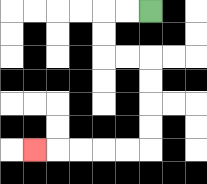{'start': '[6, 0]', 'end': '[1, 6]', 'path_directions': 'L,L,D,D,R,R,D,D,D,D,L,L,L,L,L', 'path_coordinates': '[[6, 0], [5, 0], [4, 0], [4, 1], [4, 2], [5, 2], [6, 2], [6, 3], [6, 4], [6, 5], [6, 6], [5, 6], [4, 6], [3, 6], [2, 6], [1, 6]]'}